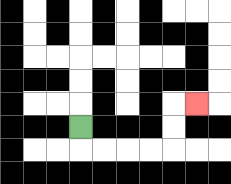{'start': '[3, 5]', 'end': '[8, 4]', 'path_directions': 'D,R,R,R,R,U,U,R', 'path_coordinates': '[[3, 5], [3, 6], [4, 6], [5, 6], [6, 6], [7, 6], [7, 5], [7, 4], [8, 4]]'}